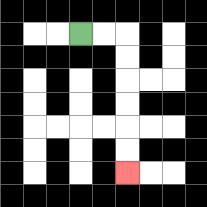{'start': '[3, 1]', 'end': '[5, 7]', 'path_directions': 'R,R,D,D,D,D,D,D', 'path_coordinates': '[[3, 1], [4, 1], [5, 1], [5, 2], [5, 3], [5, 4], [5, 5], [5, 6], [5, 7]]'}